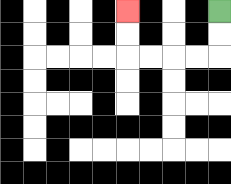{'start': '[9, 0]', 'end': '[5, 0]', 'path_directions': 'D,D,L,L,L,L,U,U', 'path_coordinates': '[[9, 0], [9, 1], [9, 2], [8, 2], [7, 2], [6, 2], [5, 2], [5, 1], [5, 0]]'}